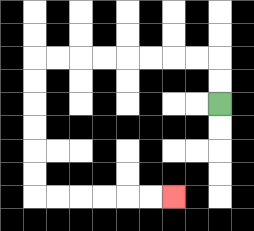{'start': '[9, 4]', 'end': '[7, 8]', 'path_directions': 'U,U,L,L,L,L,L,L,L,L,D,D,D,D,D,D,R,R,R,R,R,R', 'path_coordinates': '[[9, 4], [9, 3], [9, 2], [8, 2], [7, 2], [6, 2], [5, 2], [4, 2], [3, 2], [2, 2], [1, 2], [1, 3], [1, 4], [1, 5], [1, 6], [1, 7], [1, 8], [2, 8], [3, 8], [4, 8], [5, 8], [6, 8], [7, 8]]'}